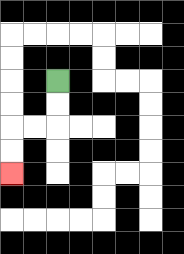{'start': '[2, 3]', 'end': '[0, 7]', 'path_directions': 'D,D,L,L,D,D', 'path_coordinates': '[[2, 3], [2, 4], [2, 5], [1, 5], [0, 5], [0, 6], [0, 7]]'}